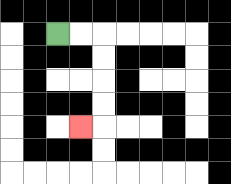{'start': '[2, 1]', 'end': '[3, 5]', 'path_directions': 'R,R,D,D,D,D,L', 'path_coordinates': '[[2, 1], [3, 1], [4, 1], [4, 2], [4, 3], [4, 4], [4, 5], [3, 5]]'}